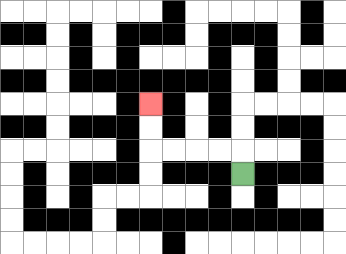{'start': '[10, 7]', 'end': '[6, 4]', 'path_directions': 'U,L,L,L,L,U,U', 'path_coordinates': '[[10, 7], [10, 6], [9, 6], [8, 6], [7, 6], [6, 6], [6, 5], [6, 4]]'}